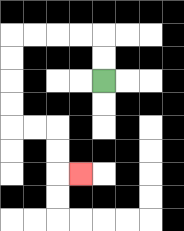{'start': '[4, 3]', 'end': '[3, 7]', 'path_directions': 'U,U,L,L,L,L,D,D,D,D,R,R,D,D,R', 'path_coordinates': '[[4, 3], [4, 2], [4, 1], [3, 1], [2, 1], [1, 1], [0, 1], [0, 2], [0, 3], [0, 4], [0, 5], [1, 5], [2, 5], [2, 6], [2, 7], [3, 7]]'}